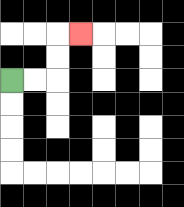{'start': '[0, 3]', 'end': '[3, 1]', 'path_directions': 'R,R,U,U,R', 'path_coordinates': '[[0, 3], [1, 3], [2, 3], [2, 2], [2, 1], [3, 1]]'}